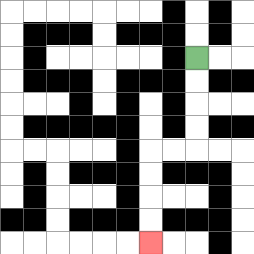{'start': '[8, 2]', 'end': '[6, 10]', 'path_directions': 'D,D,D,D,L,L,D,D,D,D', 'path_coordinates': '[[8, 2], [8, 3], [8, 4], [8, 5], [8, 6], [7, 6], [6, 6], [6, 7], [6, 8], [6, 9], [6, 10]]'}